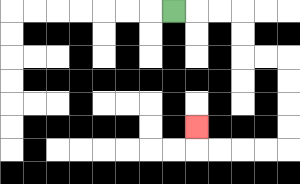{'start': '[7, 0]', 'end': '[8, 5]', 'path_directions': 'R,R,R,D,D,R,R,D,D,D,D,L,L,L,L,U', 'path_coordinates': '[[7, 0], [8, 0], [9, 0], [10, 0], [10, 1], [10, 2], [11, 2], [12, 2], [12, 3], [12, 4], [12, 5], [12, 6], [11, 6], [10, 6], [9, 6], [8, 6], [8, 5]]'}